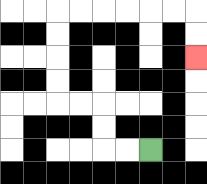{'start': '[6, 6]', 'end': '[8, 2]', 'path_directions': 'L,L,U,U,L,L,U,U,U,U,R,R,R,R,R,R,D,D', 'path_coordinates': '[[6, 6], [5, 6], [4, 6], [4, 5], [4, 4], [3, 4], [2, 4], [2, 3], [2, 2], [2, 1], [2, 0], [3, 0], [4, 0], [5, 0], [6, 0], [7, 0], [8, 0], [8, 1], [8, 2]]'}